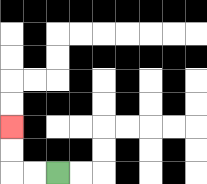{'start': '[2, 7]', 'end': '[0, 5]', 'path_directions': 'L,L,U,U', 'path_coordinates': '[[2, 7], [1, 7], [0, 7], [0, 6], [0, 5]]'}